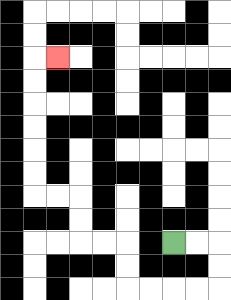{'start': '[7, 10]', 'end': '[2, 2]', 'path_directions': 'R,R,D,D,L,L,L,L,U,U,L,L,U,U,L,L,U,U,U,U,U,U,R', 'path_coordinates': '[[7, 10], [8, 10], [9, 10], [9, 11], [9, 12], [8, 12], [7, 12], [6, 12], [5, 12], [5, 11], [5, 10], [4, 10], [3, 10], [3, 9], [3, 8], [2, 8], [1, 8], [1, 7], [1, 6], [1, 5], [1, 4], [1, 3], [1, 2], [2, 2]]'}